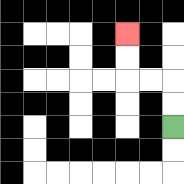{'start': '[7, 5]', 'end': '[5, 1]', 'path_directions': 'U,U,L,L,U,U', 'path_coordinates': '[[7, 5], [7, 4], [7, 3], [6, 3], [5, 3], [5, 2], [5, 1]]'}